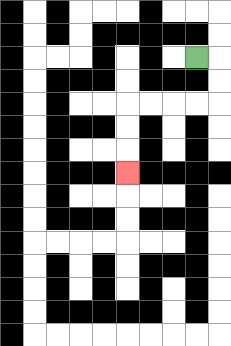{'start': '[8, 2]', 'end': '[5, 7]', 'path_directions': 'R,D,D,L,L,L,L,D,D,D', 'path_coordinates': '[[8, 2], [9, 2], [9, 3], [9, 4], [8, 4], [7, 4], [6, 4], [5, 4], [5, 5], [5, 6], [5, 7]]'}